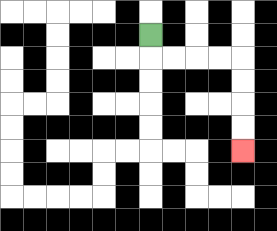{'start': '[6, 1]', 'end': '[10, 6]', 'path_directions': 'D,R,R,R,R,D,D,D,D', 'path_coordinates': '[[6, 1], [6, 2], [7, 2], [8, 2], [9, 2], [10, 2], [10, 3], [10, 4], [10, 5], [10, 6]]'}